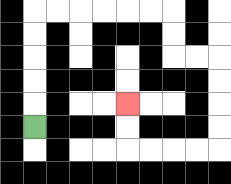{'start': '[1, 5]', 'end': '[5, 4]', 'path_directions': 'U,U,U,U,U,R,R,R,R,R,R,D,D,R,R,D,D,D,D,L,L,L,L,U,U', 'path_coordinates': '[[1, 5], [1, 4], [1, 3], [1, 2], [1, 1], [1, 0], [2, 0], [3, 0], [4, 0], [5, 0], [6, 0], [7, 0], [7, 1], [7, 2], [8, 2], [9, 2], [9, 3], [9, 4], [9, 5], [9, 6], [8, 6], [7, 6], [6, 6], [5, 6], [5, 5], [5, 4]]'}